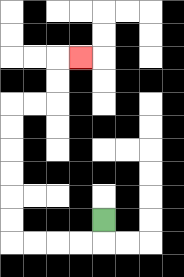{'start': '[4, 9]', 'end': '[3, 2]', 'path_directions': 'D,L,L,L,L,U,U,U,U,U,U,R,R,U,U,R', 'path_coordinates': '[[4, 9], [4, 10], [3, 10], [2, 10], [1, 10], [0, 10], [0, 9], [0, 8], [0, 7], [0, 6], [0, 5], [0, 4], [1, 4], [2, 4], [2, 3], [2, 2], [3, 2]]'}